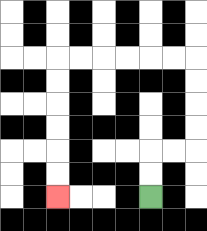{'start': '[6, 8]', 'end': '[2, 8]', 'path_directions': 'U,U,R,R,U,U,U,U,L,L,L,L,L,L,D,D,D,D,D,D', 'path_coordinates': '[[6, 8], [6, 7], [6, 6], [7, 6], [8, 6], [8, 5], [8, 4], [8, 3], [8, 2], [7, 2], [6, 2], [5, 2], [4, 2], [3, 2], [2, 2], [2, 3], [2, 4], [2, 5], [2, 6], [2, 7], [2, 8]]'}